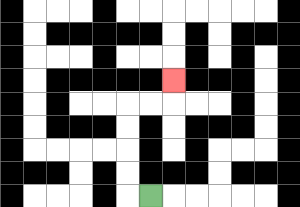{'start': '[6, 8]', 'end': '[7, 3]', 'path_directions': 'L,U,U,U,U,R,R,U', 'path_coordinates': '[[6, 8], [5, 8], [5, 7], [5, 6], [5, 5], [5, 4], [6, 4], [7, 4], [7, 3]]'}